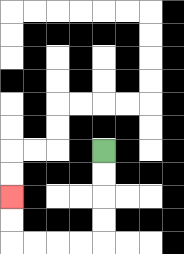{'start': '[4, 6]', 'end': '[0, 8]', 'path_directions': 'D,D,D,D,L,L,L,L,U,U', 'path_coordinates': '[[4, 6], [4, 7], [4, 8], [4, 9], [4, 10], [3, 10], [2, 10], [1, 10], [0, 10], [0, 9], [0, 8]]'}